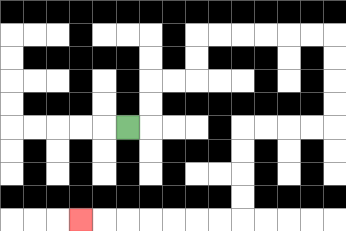{'start': '[5, 5]', 'end': '[3, 9]', 'path_directions': 'R,U,U,R,R,U,U,R,R,R,R,R,R,D,D,D,D,L,L,L,L,D,D,D,D,L,L,L,L,L,L,L', 'path_coordinates': '[[5, 5], [6, 5], [6, 4], [6, 3], [7, 3], [8, 3], [8, 2], [8, 1], [9, 1], [10, 1], [11, 1], [12, 1], [13, 1], [14, 1], [14, 2], [14, 3], [14, 4], [14, 5], [13, 5], [12, 5], [11, 5], [10, 5], [10, 6], [10, 7], [10, 8], [10, 9], [9, 9], [8, 9], [7, 9], [6, 9], [5, 9], [4, 9], [3, 9]]'}